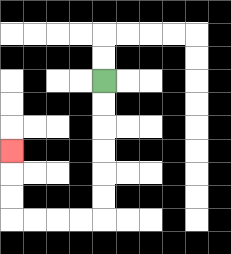{'start': '[4, 3]', 'end': '[0, 6]', 'path_directions': 'D,D,D,D,D,D,L,L,L,L,U,U,U', 'path_coordinates': '[[4, 3], [4, 4], [4, 5], [4, 6], [4, 7], [4, 8], [4, 9], [3, 9], [2, 9], [1, 9], [0, 9], [0, 8], [0, 7], [0, 6]]'}